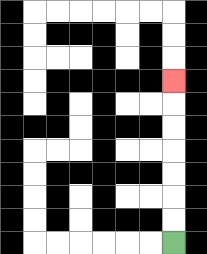{'start': '[7, 10]', 'end': '[7, 3]', 'path_directions': 'U,U,U,U,U,U,U', 'path_coordinates': '[[7, 10], [7, 9], [7, 8], [7, 7], [7, 6], [7, 5], [7, 4], [7, 3]]'}